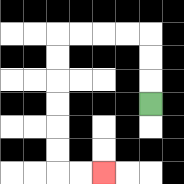{'start': '[6, 4]', 'end': '[4, 7]', 'path_directions': 'U,U,U,L,L,L,L,D,D,D,D,D,D,R,R', 'path_coordinates': '[[6, 4], [6, 3], [6, 2], [6, 1], [5, 1], [4, 1], [3, 1], [2, 1], [2, 2], [2, 3], [2, 4], [2, 5], [2, 6], [2, 7], [3, 7], [4, 7]]'}